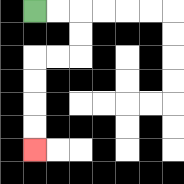{'start': '[1, 0]', 'end': '[1, 6]', 'path_directions': 'R,R,D,D,L,L,D,D,D,D', 'path_coordinates': '[[1, 0], [2, 0], [3, 0], [3, 1], [3, 2], [2, 2], [1, 2], [1, 3], [1, 4], [1, 5], [1, 6]]'}